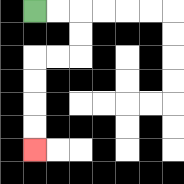{'start': '[1, 0]', 'end': '[1, 6]', 'path_directions': 'R,R,D,D,L,L,D,D,D,D', 'path_coordinates': '[[1, 0], [2, 0], [3, 0], [3, 1], [3, 2], [2, 2], [1, 2], [1, 3], [1, 4], [1, 5], [1, 6]]'}